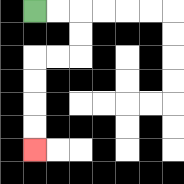{'start': '[1, 0]', 'end': '[1, 6]', 'path_directions': 'R,R,D,D,L,L,D,D,D,D', 'path_coordinates': '[[1, 0], [2, 0], [3, 0], [3, 1], [3, 2], [2, 2], [1, 2], [1, 3], [1, 4], [1, 5], [1, 6]]'}